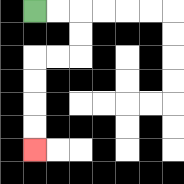{'start': '[1, 0]', 'end': '[1, 6]', 'path_directions': 'R,R,D,D,L,L,D,D,D,D', 'path_coordinates': '[[1, 0], [2, 0], [3, 0], [3, 1], [3, 2], [2, 2], [1, 2], [1, 3], [1, 4], [1, 5], [1, 6]]'}